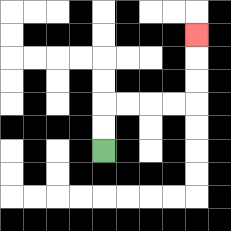{'start': '[4, 6]', 'end': '[8, 1]', 'path_directions': 'U,U,R,R,R,R,U,U,U', 'path_coordinates': '[[4, 6], [4, 5], [4, 4], [5, 4], [6, 4], [7, 4], [8, 4], [8, 3], [8, 2], [8, 1]]'}